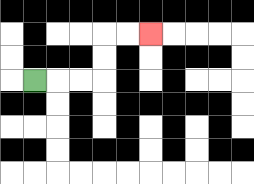{'start': '[1, 3]', 'end': '[6, 1]', 'path_directions': 'R,R,R,U,U,R,R', 'path_coordinates': '[[1, 3], [2, 3], [3, 3], [4, 3], [4, 2], [4, 1], [5, 1], [6, 1]]'}